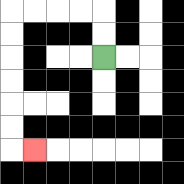{'start': '[4, 2]', 'end': '[1, 6]', 'path_directions': 'U,U,L,L,L,L,D,D,D,D,D,D,R', 'path_coordinates': '[[4, 2], [4, 1], [4, 0], [3, 0], [2, 0], [1, 0], [0, 0], [0, 1], [0, 2], [0, 3], [0, 4], [0, 5], [0, 6], [1, 6]]'}